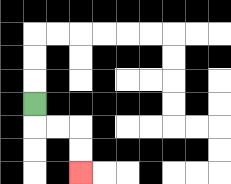{'start': '[1, 4]', 'end': '[3, 7]', 'path_directions': 'D,R,R,D,D', 'path_coordinates': '[[1, 4], [1, 5], [2, 5], [3, 5], [3, 6], [3, 7]]'}